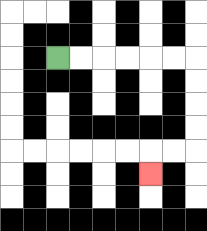{'start': '[2, 2]', 'end': '[6, 7]', 'path_directions': 'R,R,R,R,R,R,D,D,D,D,L,L,D', 'path_coordinates': '[[2, 2], [3, 2], [4, 2], [5, 2], [6, 2], [7, 2], [8, 2], [8, 3], [8, 4], [8, 5], [8, 6], [7, 6], [6, 6], [6, 7]]'}